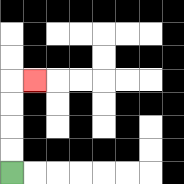{'start': '[0, 7]', 'end': '[1, 3]', 'path_directions': 'U,U,U,U,R', 'path_coordinates': '[[0, 7], [0, 6], [0, 5], [0, 4], [0, 3], [1, 3]]'}